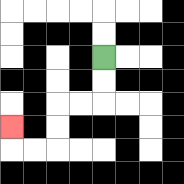{'start': '[4, 2]', 'end': '[0, 5]', 'path_directions': 'D,D,L,L,D,D,L,L,U', 'path_coordinates': '[[4, 2], [4, 3], [4, 4], [3, 4], [2, 4], [2, 5], [2, 6], [1, 6], [0, 6], [0, 5]]'}